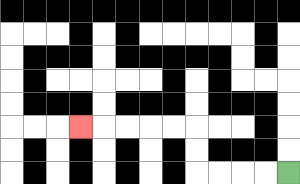{'start': '[12, 7]', 'end': '[3, 5]', 'path_directions': 'L,L,L,L,U,U,L,L,L,L,L', 'path_coordinates': '[[12, 7], [11, 7], [10, 7], [9, 7], [8, 7], [8, 6], [8, 5], [7, 5], [6, 5], [5, 5], [4, 5], [3, 5]]'}